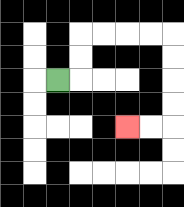{'start': '[2, 3]', 'end': '[5, 5]', 'path_directions': 'R,U,U,R,R,R,R,D,D,D,D,L,L', 'path_coordinates': '[[2, 3], [3, 3], [3, 2], [3, 1], [4, 1], [5, 1], [6, 1], [7, 1], [7, 2], [7, 3], [7, 4], [7, 5], [6, 5], [5, 5]]'}